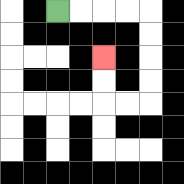{'start': '[2, 0]', 'end': '[4, 2]', 'path_directions': 'R,R,R,R,D,D,D,D,L,L,U,U', 'path_coordinates': '[[2, 0], [3, 0], [4, 0], [5, 0], [6, 0], [6, 1], [6, 2], [6, 3], [6, 4], [5, 4], [4, 4], [4, 3], [4, 2]]'}